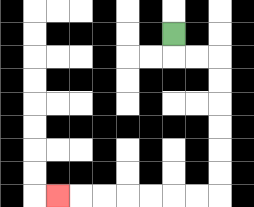{'start': '[7, 1]', 'end': '[2, 8]', 'path_directions': 'D,R,R,D,D,D,D,D,D,L,L,L,L,L,L,L', 'path_coordinates': '[[7, 1], [7, 2], [8, 2], [9, 2], [9, 3], [9, 4], [9, 5], [9, 6], [9, 7], [9, 8], [8, 8], [7, 8], [6, 8], [5, 8], [4, 8], [3, 8], [2, 8]]'}